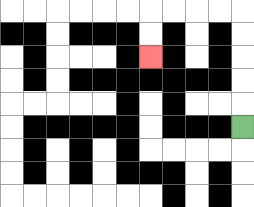{'start': '[10, 5]', 'end': '[6, 2]', 'path_directions': 'U,U,U,U,U,L,L,L,L,D,D', 'path_coordinates': '[[10, 5], [10, 4], [10, 3], [10, 2], [10, 1], [10, 0], [9, 0], [8, 0], [7, 0], [6, 0], [6, 1], [6, 2]]'}